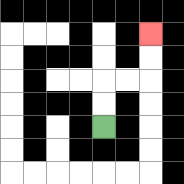{'start': '[4, 5]', 'end': '[6, 1]', 'path_directions': 'U,U,R,R,U,U', 'path_coordinates': '[[4, 5], [4, 4], [4, 3], [5, 3], [6, 3], [6, 2], [6, 1]]'}